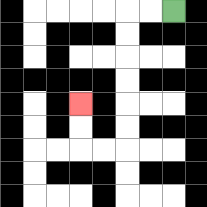{'start': '[7, 0]', 'end': '[3, 4]', 'path_directions': 'L,L,D,D,D,D,D,D,L,L,U,U', 'path_coordinates': '[[7, 0], [6, 0], [5, 0], [5, 1], [5, 2], [5, 3], [5, 4], [5, 5], [5, 6], [4, 6], [3, 6], [3, 5], [3, 4]]'}